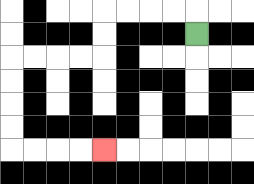{'start': '[8, 1]', 'end': '[4, 6]', 'path_directions': 'U,L,L,L,L,D,D,L,L,L,L,D,D,D,D,R,R,R,R', 'path_coordinates': '[[8, 1], [8, 0], [7, 0], [6, 0], [5, 0], [4, 0], [4, 1], [4, 2], [3, 2], [2, 2], [1, 2], [0, 2], [0, 3], [0, 4], [0, 5], [0, 6], [1, 6], [2, 6], [3, 6], [4, 6]]'}